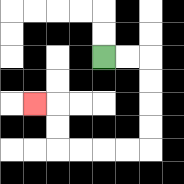{'start': '[4, 2]', 'end': '[1, 4]', 'path_directions': 'R,R,D,D,D,D,L,L,L,L,U,U,L', 'path_coordinates': '[[4, 2], [5, 2], [6, 2], [6, 3], [6, 4], [6, 5], [6, 6], [5, 6], [4, 6], [3, 6], [2, 6], [2, 5], [2, 4], [1, 4]]'}